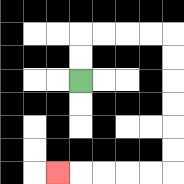{'start': '[3, 3]', 'end': '[2, 7]', 'path_directions': 'U,U,R,R,R,R,D,D,D,D,D,D,L,L,L,L,L', 'path_coordinates': '[[3, 3], [3, 2], [3, 1], [4, 1], [5, 1], [6, 1], [7, 1], [7, 2], [7, 3], [7, 4], [7, 5], [7, 6], [7, 7], [6, 7], [5, 7], [4, 7], [3, 7], [2, 7]]'}